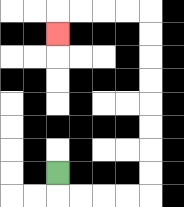{'start': '[2, 7]', 'end': '[2, 1]', 'path_directions': 'D,R,R,R,R,U,U,U,U,U,U,U,U,L,L,L,L,D', 'path_coordinates': '[[2, 7], [2, 8], [3, 8], [4, 8], [5, 8], [6, 8], [6, 7], [6, 6], [6, 5], [6, 4], [6, 3], [6, 2], [6, 1], [6, 0], [5, 0], [4, 0], [3, 0], [2, 0], [2, 1]]'}